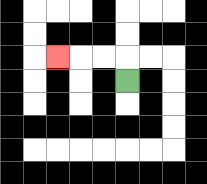{'start': '[5, 3]', 'end': '[2, 2]', 'path_directions': 'U,L,L,L', 'path_coordinates': '[[5, 3], [5, 2], [4, 2], [3, 2], [2, 2]]'}